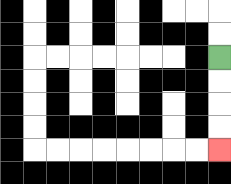{'start': '[9, 2]', 'end': '[9, 6]', 'path_directions': 'D,D,D,D', 'path_coordinates': '[[9, 2], [9, 3], [9, 4], [9, 5], [9, 6]]'}